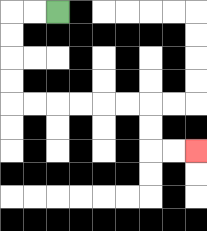{'start': '[2, 0]', 'end': '[8, 6]', 'path_directions': 'L,L,D,D,D,D,R,R,R,R,R,R,D,D,R,R', 'path_coordinates': '[[2, 0], [1, 0], [0, 0], [0, 1], [0, 2], [0, 3], [0, 4], [1, 4], [2, 4], [3, 4], [4, 4], [5, 4], [6, 4], [6, 5], [6, 6], [7, 6], [8, 6]]'}